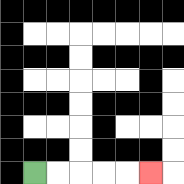{'start': '[1, 7]', 'end': '[6, 7]', 'path_directions': 'R,R,R,R,R', 'path_coordinates': '[[1, 7], [2, 7], [3, 7], [4, 7], [5, 7], [6, 7]]'}